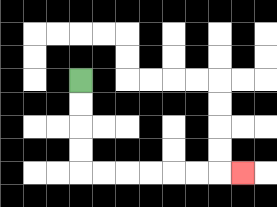{'start': '[3, 3]', 'end': '[10, 7]', 'path_directions': 'D,D,D,D,R,R,R,R,R,R,R', 'path_coordinates': '[[3, 3], [3, 4], [3, 5], [3, 6], [3, 7], [4, 7], [5, 7], [6, 7], [7, 7], [8, 7], [9, 7], [10, 7]]'}